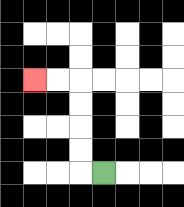{'start': '[4, 7]', 'end': '[1, 3]', 'path_directions': 'L,U,U,U,U,L,L', 'path_coordinates': '[[4, 7], [3, 7], [3, 6], [3, 5], [3, 4], [3, 3], [2, 3], [1, 3]]'}